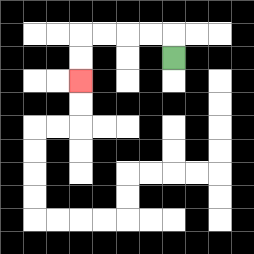{'start': '[7, 2]', 'end': '[3, 3]', 'path_directions': 'U,L,L,L,L,D,D', 'path_coordinates': '[[7, 2], [7, 1], [6, 1], [5, 1], [4, 1], [3, 1], [3, 2], [3, 3]]'}